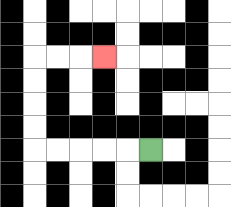{'start': '[6, 6]', 'end': '[4, 2]', 'path_directions': 'L,L,L,L,L,U,U,U,U,R,R,R', 'path_coordinates': '[[6, 6], [5, 6], [4, 6], [3, 6], [2, 6], [1, 6], [1, 5], [1, 4], [1, 3], [1, 2], [2, 2], [3, 2], [4, 2]]'}